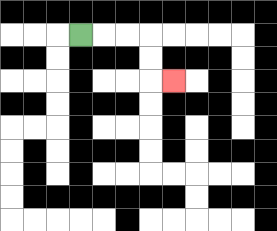{'start': '[3, 1]', 'end': '[7, 3]', 'path_directions': 'R,R,R,D,D,R', 'path_coordinates': '[[3, 1], [4, 1], [5, 1], [6, 1], [6, 2], [6, 3], [7, 3]]'}